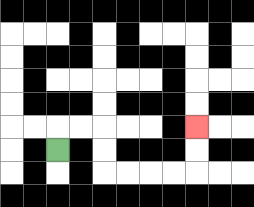{'start': '[2, 6]', 'end': '[8, 5]', 'path_directions': 'U,R,R,D,D,R,R,R,R,U,U', 'path_coordinates': '[[2, 6], [2, 5], [3, 5], [4, 5], [4, 6], [4, 7], [5, 7], [6, 7], [7, 7], [8, 7], [8, 6], [8, 5]]'}